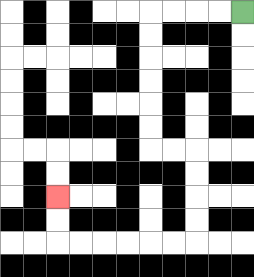{'start': '[10, 0]', 'end': '[2, 8]', 'path_directions': 'L,L,L,L,D,D,D,D,D,D,R,R,D,D,D,D,L,L,L,L,L,L,U,U', 'path_coordinates': '[[10, 0], [9, 0], [8, 0], [7, 0], [6, 0], [6, 1], [6, 2], [6, 3], [6, 4], [6, 5], [6, 6], [7, 6], [8, 6], [8, 7], [8, 8], [8, 9], [8, 10], [7, 10], [6, 10], [5, 10], [4, 10], [3, 10], [2, 10], [2, 9], [2, 8]]'}